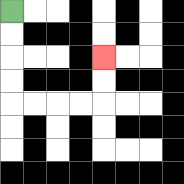{'start': '[0, 0]', 'end': '[4, 2]', 'path_directions': 'D,D,D,D,R,R,R,R,U,U', 'path_coordinates': '[[0, 0], [0, 1], [0, 2], [0, 3], [0, 4], [1, 4], [2, 4], [3, 4], [4, 4], [4, 3], [4, 2]]'}